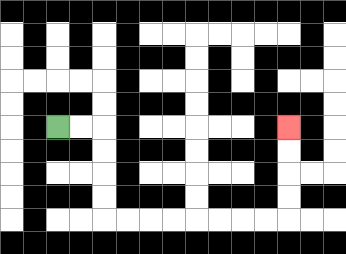{'start': '[2, 5]', 'end': '[12, 5]', 'path_directions': 'R,R,D,D,D,D,R,R,R,R,R,R,R,R,U,U,U,U', 'path_coordinates': '[[2, 5], [3, 5], [4, 5], [4, 6], [4, 7], [4, 8], [4, 9], [5, 9], [6, 9], [7, 9], [8, 9], [9, 9], [10, 9], [11, 9], [12, 9], [12, 8], [12, 7], [12, 6], [12, 5]]'}